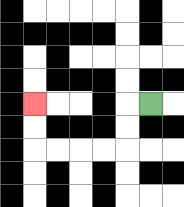{'start': '[6, 4]', 'end': '[1, 4]', 'path_directions': 'L,D,D,L,L,L,L,U,U', 'path_coordinates': '[[6, 4], [5, 4], [5, 5], [5, 6], [4, 6], [3, 6], [2, 6], [1, 6], [1, 5], [1, 4]]'}